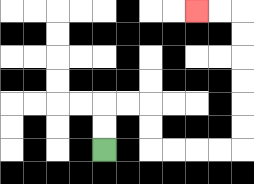{'start': '[4, 6]', 'end': '[8, 0]', 'path_directions': 'U,U,R,R,D,D,R,R,R,R,U,U,U,U,U,U,L,L', 'path_coordinates': '[[4, 6], [4, 5], [4, 4], [5, 4], [6, 4], [6, 5], [6, 6], [7, 6], [8, 6], [9, 6], [10, 6], [10, 5], [10, 4], [10, 3], [10, 2], [10, 1], [10, 0], [9, 0], [8, 0]]'}